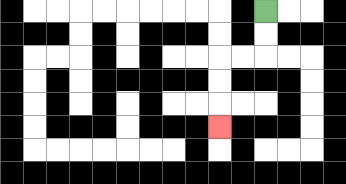{'start': '[11, 0]', 'end': '[9, 5]', 'path_directions': 'D,D,L,L,D,D,D', 'path_coordinates': '[[11, 0], [11, 1], [11, 2], [10, 2], [9, 2], [9, 3], [9, 4], [9, 5]]'}